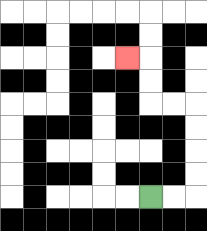{'start': '[6, 8]', 'end': '[5, 2]', 'path_directions': 'R,R,U,U,U,U,L,L,U,U,L', 'path_coordinates': '[[6, 8], [7, 8], [8, 8], [8, 7], [8, 6], [8, 5], [8, 4], [7, 4], [6, 4], [6, 3], [6, 2], [5, 2]]'}